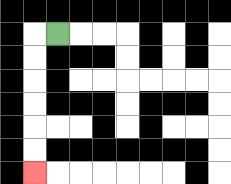{'start': '[2, 1]', 'end': '[1, 7]', 'path_directions': 'L,D,D,D,D,D,D', 'path_coordinates': '[[2, 1], [1, 1], [1, 2], [1, 3], [1, 4], [1, 5], [1, 6], [1, 7]]'}